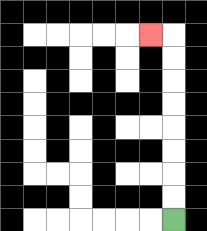{'start': '[7, 9]', 'end': '[6, 1]', 'path_directions': 'U,U,U,U,U,U,U,U,L', 'path_coordinates': '[[7, 9], [7, 8], [7, 7], [7, 6], [7, 5], [7, 4], [7, 3], [7, 2], [7, 1], [6, 1]]'}